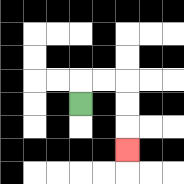{'start': '[3, 4]', 'end': '[5, 6]', 'path_directions': 'U,R,R,D,D,D', 'path_coordinates': '[[3, 4], [3, 3], [4, 3], [5, 3], [5, 4], [5, 5], [5, 6]]'}